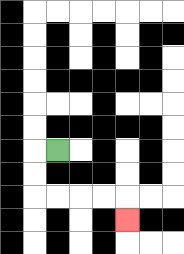{'start': '[2, 6]', 'end': '[5, 9]', 'path_directions': 'L,D,D,R,R,R,R,D', 'path_coordinates': '[[2, 6], [1, 6], [1, 7], [1, 8], [2, 8], [3, 8], [4, 8], [5, 8], [5, 9]]'}